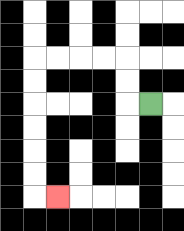{'start': '[6, 4]', 'end': '[2, 8]', 'path_directions': 'L,U,U,L,L,L,L,D,D,D,D,D,D,R', 'path_coordinates': '[[6, 4], [5, 4], [5, 3], [5, 2], [4, 2], [3, 2], [2, 2], [1, 2], [1, 3], [1, 4], [1, 5], [1, 6], [1, 7], [1, 8], [2, 8]]'}